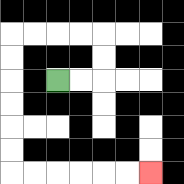{'start': '[2, 3]', 'end': '[6, 7]', 'path_directions': 'R,R,U,U,L,L,L,L,D,D,D,D,D,D,R,R,R,R,R,R', 'path_coordinates': '[[2, 3], [3, 3], [4, 3], [4, 2], [4, 1], [3, 1], [2, 1], [1, 1], [0, 1], [0, 2], [0, 3], [0, 4], [0, 5], [0, 6], [0, 7], [1, 7], [2, 7], [3, 7], [4, 7], [5, 7], [6, 7]]'}